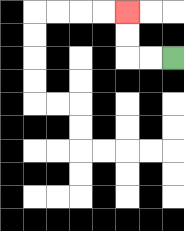{'start': '[7, 2]', 'end': '[5, 0]', 'path_directions': 'L,L,U,U', 'path_coordinates': '[[7, 2], [6, 2], [5, 2], [5, 1], [5, 0]]'}